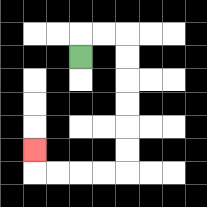{'start': '[3, 2]', 'end': '[1, 6]', 'path_directions': 'U,R,R,D,D,D,D,D,D,L,L,L,L,U', 'path_coordinates': '[[3, 2], [3, 1], [4, 1], [5, 1], [5, 2], [5, 3], [5, 4], [5, 5], [5, 6], [5, 7], [4, 7], [3, 7], [2, 7], [1, 7], [1, 6]]'}